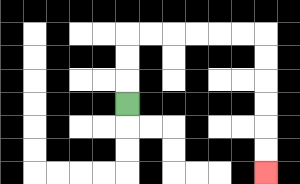{'start': '[5, 4]', 'end': '[11, 7]', 'path_directions': 'U,U,U,R,R,R,R,R,R,D,D,D,D,D,D', 'path_coordinates': '[[5, 4], [5, 3], [5, 2], [5, 1], [6, 1], [7, 1], [8, 1], [9, 1], [10, 1], [11, 1], [11, 2], [11, 3], [11, 4], [11, 5], [11, 6], [11, 7]]'}